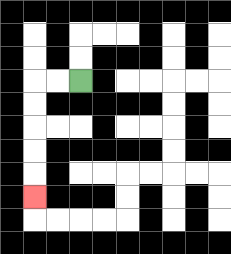{'start': '[3, 3]', 'end': '[1, 8]', 'path_directions': 'L,L,D,D,D,D,D', 'path_coordinates': '[[3, 3], [2, 3], [1, 3], [1, 4], [1, 5], [1, 6], [1, 7], [1, 8]]'}